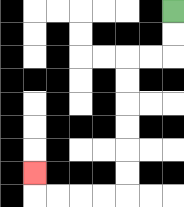{'start': '[7, 0]', 'end': '[1, 7]', 'path_directions': 'D,D,L,L,D,D,D,D,D,D,L,L,L,L,U', 'path_coordinates': '[[7, 0], [7, 1], [7, 2], [6, 2], [5, 2], [5, 3], [5, 4], [5, 5], [5, 6], [5, 7], [5, 8], [4, 8], [3, 8], [2, 8], [1, 8], [1, 7]]'}